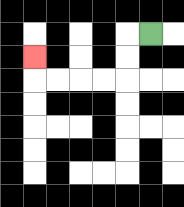{'start': '[6, 1]', 'end': '[1, 2]', 'path_directions': 'L,D,D,L,L,L,L,U', 'path_coordinates': '[[6, 1], [5, 1], [5, 2], [5, 3], [4, 3], [3, 3], [2, 3], [1, 3], [1, 2]]'}